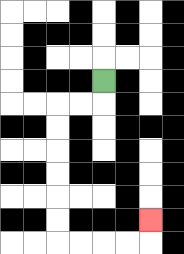{'start': '[4, 3]', 'end': '[6, 9]', 'path_directions': 'D,L,L,D,D,D,D,D,D,R,R,R,R,U', 'path_coordinates': '[[4, 3], [4, 4], [3, 4], [2, 4], [2, 5], [2, 6], [2, 7], [2, 8], [2, 9], [2, 10], [3, 10], [4, 10], [5, 10], [6, 10], [6, 9]]'}